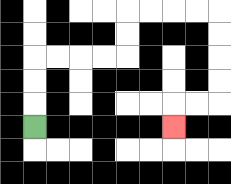{'start': '[1, 5]', 'end': '[7, 5]', 'path_directions': 'U,U,U,R,R,R,R,U,U,R,R,R,R,D,D,D,D,L,L,D', 'path_coordinates': '[[1, 5], [1, 4], [1, 3], [1, 2], [2, 2], [3, 2], [4, 2], [5, 2], [5, 1], [5, 0], [6, 0], [7, 0], [8, 0], [9, 0], [9, 1], [9, 2], [9, 3], [9, 4], [8, 4], [7, 4], [7, 5]]'}